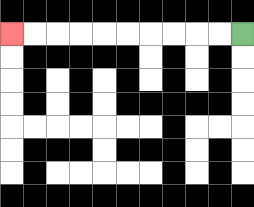{'start': '[10, 1]', 'end': '[0, 1]', 'path_directions': 'L,L,L,L,L,L,L,L,L,L', 'path_coordinates': '[[10, 1], [9, 1], [8, 1], [7, 1], [6, 1], [5, 1], [4, 1], [3, 1], [2, 1], [1, 1], [0, 1]]'}